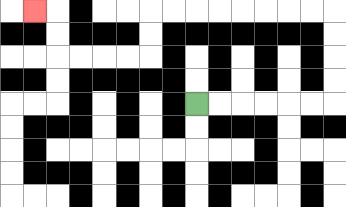{'start': '[8, 4]', 'end': '[1, 0]', 'path_directions': 'R,R,R,R,R,R,U,U,U,U,L,L,L,L,L,L,L,L,D,D,L,L,L,L,U,U,L', 'path_coordinates': '[[8, 4], [9, 4], [10, 4], [11, 4], [12, 4], [13, 4], [14, 4], [14, 3], [14, 2], [14, 1], [14, 0], [13, 0], [12, 0], [11, 0], [10, 0], [9, 0], [8, 0], [7, 0], [6, 0], [6, 1], [6, 2], [5, 2], [4, 2], [3, 2], [2, 2], [2, 1], [2, 0], [1, 0]]'}